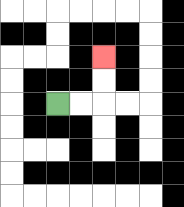{'start': '[2, 4]', 'end': '[4, 2]', 'path_directions': 'R,R,U,U', 'path_coordinates': '[[2, 4], [3, 4], [4, 4], [4, 3], [4, 2]]'}